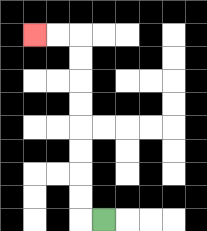{'start': '[4, 9]', 'end': '[1, 1]', 'path_directions': 'L,U,U,U,U,U,U,U,U,L,L', 'path_coordinates': '[[4, 9], [3, 9], [3, 8], [3, 7], [3, 6], [3, 5], [3, 4], [3, 3], [3, 2], [3, 1], [2, 1], [1, 1]]'}